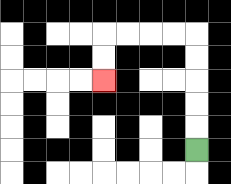{'start': '[8, 6]', 'end': '[4, 3]', 'path_directions': 'U,U,U,U,U,L,L,L,L,D,D', 'path_coordinates': '[[8, 6], [8, 5], [8, 4], [8, 3], [8, 2], [8, 1], [7, 1], [6, 1], [5, 1], [4, 1], [4, 2], [4, 3]]'}